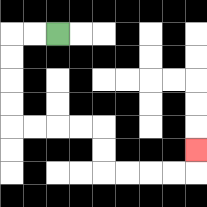{'start': '[2, 1]', 'end': '[8, 6]', 'path_directions': 'L,L,D,D,D,D,R,R,R,R,D,D,R,R,R,R,U', 'path_coordinates': '[[2, 1], [1, 1], [0, 1], [0, 2], [0, 3], [0, 4], [0, 5], [1, 5], [2, 5], [3, 5], [4, 5], [4, 6], [4, 7], [5, 7], [6, 7], [7, 7], [8, 7], [8, 6]]'}